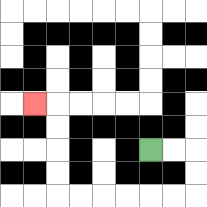{'start': '[6, 6]', 'end': '[1, 4]', 'path_directions': 'R,R,D,D,L,L,L,L,L,L,U,U,U,U,L', 'path_coordinates': '[[6, 6], [7, 6], [8, 6], [8, 7], [8, 8], [7, 8], [6, 8], [5, 8], [4, 8], [3, 8], [2, 8], [2, 7], [2, 6], [2, 5], [2, 4], [1, 4]]'}